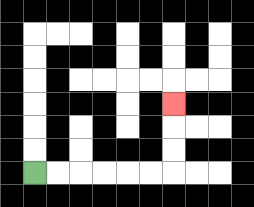{'start': '[1, 7]', 'end': '[7, 4]', 'path_directions': 'R,R,R,R,R,R,U,U,U', 'path_coordinates': '[[1, 7], [2, 7], [3, 7], [4, 7], [5, 7], [6, 7], [7, 7], [7, 6], [7, 5], [7, 4]]'}